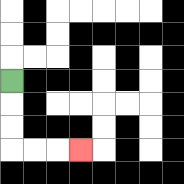{'start': '[0, 3]', 'end': '[3, 6]', 'path_directions': 'D,D,D,R,R,R', 'path_coordinates': '[[0, 3], [0, 4], [0, 5], [0, 6], [1, 6], [2, 6], [3, 6]]'}